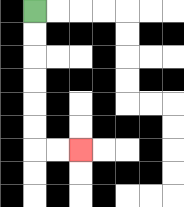{'start': '[1, 0]', 'end': '[3, 6]', 'path_directions': 'D,D,D,D,D,D,R,R', 'path_coordinates': '[[1, 0], [1, 1], [1, 2], [1, 3], [1, 4], [1, 5], [1, 6], [2, 6], [3, 6]]'}